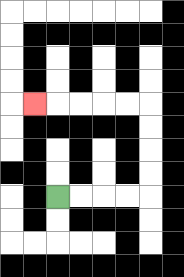{'start': '[2, 8]', 'end': '[1, 4]', 'path_directions': 'R,R,R,R,U,U,U,U,L,L,L,L,L', 'path_coordinates': '[[2, 8], [3, 8], [4, 8], [5, 8], [6, 8], [6, 7], [6, 6], [6, 5], [6, 4], [5, 4], [4, 4], [3, 4], [2, 4], [1, 4]]'}